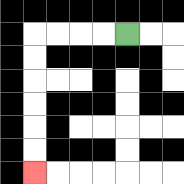{'start': '[5, 1]', 'end': '[1, 7]', 'path_directions': 'L,L,L,L,D,D,D,D,D,D', 'path_coordinates': '[[5, 1], [4, 1], [3, 1], [2, 1], [1, 1], [1, 2], [1, 3], [1, 4], [1, 5], [1, 6], [1, 7]]'}